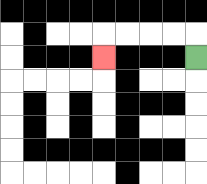{'start': '[8, 2]', 'end': '[4, 2]', 'path_directions': 'U,L,L,L,L,D', 'path_coordinates': '[[8, 2], [8, 1], [7, 1], [6, 1], [5, 1], [4, 1], [4, 2]]'}